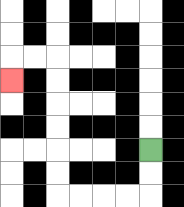{'start': '[6, 6]', 'end': '[0, 3]', 'path_directions': 'D,D,L,L,L,L,U,U,U,U,U,U,L,L,D', 'path_coordinates': '[[6, 6], [6, 7], [6, 8], [5, 8], [4, 8], [3, 8], [2, 8], [2, 7], [2, 6], [2, 5], [2, 4], [2, 3], [2, 2], [1, 2], [0, 2], [0, 3]]'}